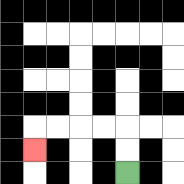{'start': '[5, 7]', 'end': '[1, 6]', 'path_directions': 'U,U,L,L,L,L,D', 'path_coordinates': '[[5, 7], [5, 6], [5, 5], [4, 5], [3, 5], [2, 5], [1, 5], [1, 6]]'}